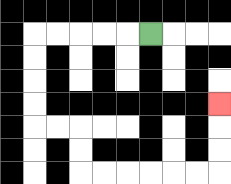{'start': '[6, 1]', 'end': '[9, 4]', 'path_directions': 'L,L,L,L,L,D,D,D,D,R,R,D,D,R,R,R,R,R,R,U,U,U', 'path_coordinates': '[[6, 1], [5, 1], [4, 1], [3, 1], [2, 1], [1, 1], [1, 2], [1, 3], [1, 4], [1, 5], [2, 5], [3, 5], [3, 6], [3, 7], [4, 7], [5, 7], [6, 7], [7, 7], [8, 7], [9, 7], [9, 6], [9, 5], [9, 4]]'}